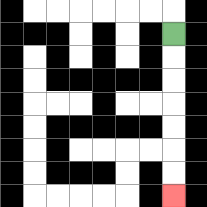{'start': '[7, 1]', 'end': '[7, 8]', 'path_directions': 'D,D,D,D,D,D,D', 'path_coordinates': '[[7, 1], [7, 2], [7, 3], [7, 4], [7, 5], [7, 6], [7, 7], [7, 8]]'}